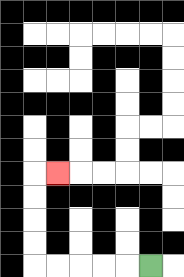{'start': '[6, 11]', 'end': '[2, 7]', 'path_directions': 'L,L,L,L,L,U,U,U,U,R', 'path_coordinates': '[[6, 11], [5, 11], [4, 11], [3, 11], [2, 11], [1, 11], [1, 10], [1, 9], [1, 8], [1, 7], [2, 7]]'}